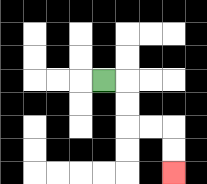{'start': '[4, 3]', 'end': '[7, 7]', 'path_directions': 'R,D,D,R,R,D,D', 'path_coordinates': '[[4, 3], [5, 3], [5, 4], [5, 5], [6, 5], [7, 5], [7, 6], [7, 7]]'}